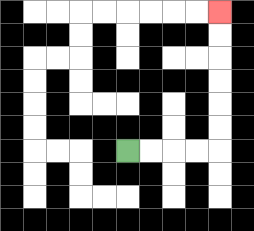{'start': '[5, 6]', 'end': '[9, 0]', 'path_directions': 'R,R,R,R,U,U,U,U,U,U', 'path_coordinates': '[[5, 6], [6, 6], [7, 6], [8, 6], [9, 6], [9, 5], [9, 4], [9, 3], [9, 2], [9, 1], [9, 0]]'}